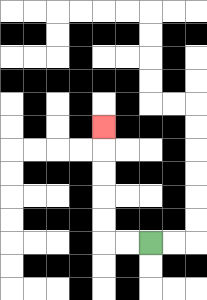{'start': '[6, 10]', 'end': '[4, 5]', 'path_directions': 'L,L,U,U,U,U,U', 'path_coordinates': '[[6, 10], [5, 10], [4, 10], [4, 9], [4, 8], [4, 7], [4, 6], [4, 5]]'}